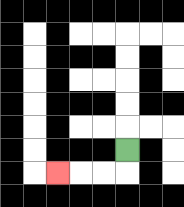{'start': '[5, 6]', 'end': '[2, 7]', 'path_directions': 'D,L,L,L', 'path_coordinates': '[[5, 6], [5, 7], [4, 7], [3, 7], [2, 7]]'}